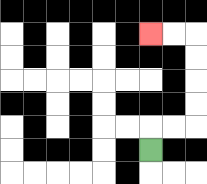{'start': '[6, 6]', 'end': '[6, 1]', 'path_directions': 'U,R,R,U,U,U,U,L,L', 'path_coordinates': '[[6, 6], [6, 5], [7, 5], [8, 5], [8, 4], [8, 3], [8, 2], [8, 1], [7, 1], [6, 1]]'}